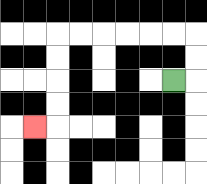{'start': '[7, 3]', 'end': '[1, 5]', 'path_directions': 'R,U,U,L,L,L,L,L,L,D,D,D,D,L', 'path_coordinates': '[[7, 3], [8, 3], [8, 2], [8, 1], [7, 1], [6, 1], [5, 1], [4, 1], [3, 1], [2, 1], [2, 2], [2, 3], [2, 4], [2, 5], [1, 5]]'}